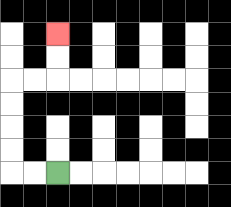{'start': '[2, 7]', 'end': '[2, 1]', 'path_directions': 'L,L,U,U,U,U,R,R,U,U', 'path_coordinates': '[[2, 7], [1, 7], [0, 7], [0, 6], [0, 5], [0, 4], [0, 3], [1, 3], [2, 3], [2, 2], [2, 1]]'}